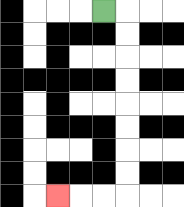{'start': '[4, 0]', 'end': '[2, 8]', 'path_directions': 'R,D,D,D,D,D,D,D,D,L,L,L', 'path_coordinates': '[[4, 0], [5, 0], [5, 1], [5, 2], [5, 3], [5, 4], [5, 5], [5, 6], [5, 7], [5, 8], [4, 8], [3, 8], [2, 8]]'}